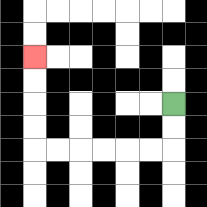{'start': '[7, 4]', 'end': '[1, 2]', 'path_directions': 'D,D,L,L,L,L,L,L,U,U,U,U', 'path_coordinates': '[[7, 4], [7, 5], [7, 6], [6, 6], [5, 6], [4, 6], [3, 6], [2, 6], [1, 6], [1, 5], [1, 4], [1, 3], [1, 2]]'}